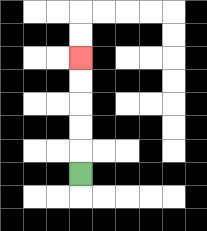{'start': '[3, 7]', 'end': '[3, 2]', 'path_directions': 'U,U,U,U,U', 'path_coordinates': '[[3, 7], [3, 6], [3, 5], [3, 4], [3, 3], [3, 2]]'}